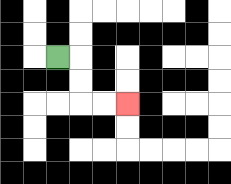{'start': '[2, 2]', 'end': '[5, 4]', 'path_directions': 'R,D,D,R,R', 'path_coordinates': '[[2, 2], [3, 2], [3, 3], [3, 4], [4, 4], [5, 4]]'}